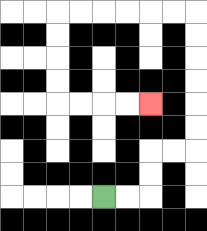{'start': '[4, 8]', 'end': '[6, 4]', 'path_directions': 'R,R,U,U,R,R,U,U,U,U,U,U,L,L,L,L,L,L,D,D,D,D,R,R,R,R', 'path_coordinates': '[[4, 8], [5, 8], [6, 8], [6, 7], [6, 6], [7, 6], [8, 6], [8, 5], [8, 4], [8, 3], [8, 2], [8, 1], [8, 0], [7, 0], [6, 0], [5, 0], [4, 0], [3, 0], [2, 0], [2, 1], [2, 2], [2, 3], [2, 4], [3, 4], [4, 4], [5, 4], [6, 4]]'}